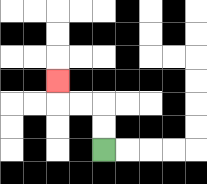{'start': '[4, 6]', 'end': '[2, 3]', 'path_directions': 'U,U,L,L,U', 'path_coordinates': '[[4, 6], [4, 5], [4, 4], [3, 4], [2, 4], [2, 3]]'}